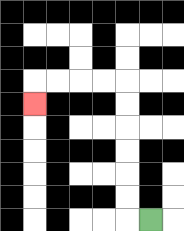{'start': '[6, 9]', 'end': '[1, 4]', 'path_directions': 'L,U,U,U,U,U,U,L,L,L,L,D', 'path_coordinates': '[[6, 9], [5, 9], [5, 8], [5, 7], [5, 6], [5, 5], [5, 4], [5, 3], [4, 3], [3, 3], [2, 3], [1, 3], [1, 4]]'}